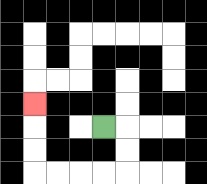{'start': '[4, 5]', 'end': '[1, 4]', 'path_directions': 'R,D,D,L,L,L,L,U,U,U', 'path_coordinates': '[[4, 5], [5, 5], [5, 6], [5, 7], [4, 7], [3, 7], [2, 7], [1, 7], [1, 6], [1, 5], [1, 4]]'}